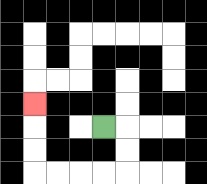{'start': '[4, 5]', 'end': '[1, 4]', 'path_directions': 'R,D,D,L,L,L,L,U,U,U', 'path_coordinates': '[[4, 5], [5, 5], [5, 6], [5, 7], [4, 7], [3, 7], [2, 7], [1, 7], [1, 6], [1, 5], [1, 4]]'}